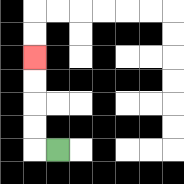{'start': '[2, 6]', 'end': '[1, 2]', 'path_directions': 'L,U,U,U,U', 'path_coordinates': '[[2, 6], [1, 6], [1, 5], [1, 4], [1, 3], [1, 2]]'}